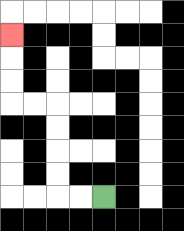{'start': '[4, 8]', 'end': '[0, 1]', 'path_directions': 'L,L,U,U,U,U,L,L,U,U,U', 'path_coordinates': '[[4, 8], [3, 8], [2, 8], [2, 7], [2, 6], [2, 5], [2, 4], [1, 4], [0, 4], [0, 3], [0, 2], [0, 1]]'}